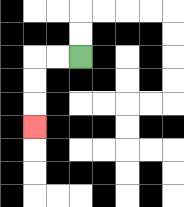{'start': '[3, 2]', 'end': '[1, 5]', 'path_directions': 'L,L,D,D,D', 'path_coordinates': '[[3, 2], [2, 2], [1, 2], [1, 3], [1, 4], [1, 5]]'}